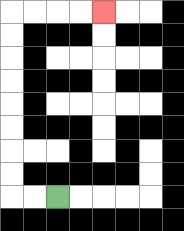{'start': '[2, 8]', 'end': '[4, 0]', 'path_directions': 'L,L,U,U,U,U,U,U,U,U,R,R,R,R', 'path_coordinates': '[[2, 8], [1, 8], [0, 8], [0, 7], [0, 6], [0, 5], [0, 4], [0, 3], [0, 2], [0, 1], [0, 0], [1, 0], [2, 0], [3, 0], [4, 0]]'}